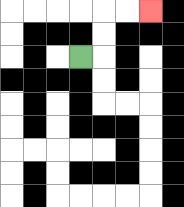{'start': '[3, 2]', 'end': '[6, 0]', 'path_directions': 'R,U,U,R,R', 'path_coordinates': '[[3, 2], [4, 2], [4, 1], [4, 0], [5, 0], [6, 0]]'}